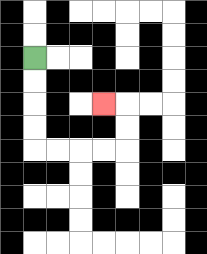{'start': '[1, 2]', 'end': '[4, 4]', 'path_directions': 'D,D,D,D,R,R,R,R,U,U,L', 'path_coordinates': '[[1, 2], [1, 3], [1, 4], [1, 5], [1, 6], [2, 6], [3, 6], [4, 6], [5, 6], [5, 5], [5, 4], [4, 4]]'}